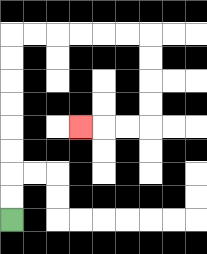{'start': '[0, 9]', 'end': '[3, 5]', 'path_directions': 'U,U,U,U,U,U,U,U,R,R,R,R,R,R,D,D,D,D,L,L,L', 'path_coordinates': '[[0, 9], [0, 8], [0, 7], [0, 6], [0, 5], [0, 4], [0, 3], [0, 2], [0, 1], [1, 1], [2, 1], [3, 1], [4, 1], [5, 1], [6, 1], [6, 2], [6, 3], [6, 4], [6, 5], [5, 5], [4, 5], [3, 5]]'}